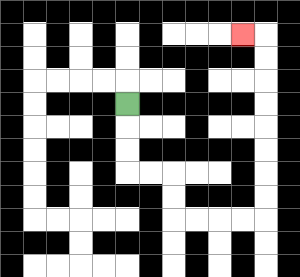{'start': '[5, 4]', 'end': '[10, 1]', 'path_directions': 'D,D,D,R,R,D,D,R,R,R,R,U,U,U,U,U,U,U,U,L', 'path_coordinates': '[[5, 4], [5, 5], [5, 6], [5, 7], [6, 7], [7, 7], [7, 8], [7, 9], [8, 9], [9, 9], [10, 9], [11, 9], [11, 8], [11, 7], [11, 6], [11, 5], [11, 4], [11, 3], [11, 2], [11, 1], [10, 1]]'}